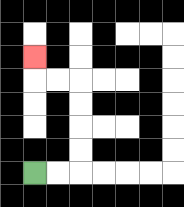{'start': '[1, 7]', 'end': '[1, 2]', 'path_directions': 'R,R,U,U,U,U,L,L,U', 'path_coordinates': '[[1, 7], [2, 7], [3, 7], [3, 6], [3, 5], [3, 4], [3, 3], [2, 3], [1, 3], [1, 2]]'}